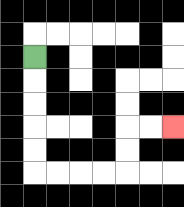{'start': '[1, 2]', 'end': '[7, 5]', 'path_directions': 'D,D,D,D,D,R,R,R,R,U,U,R,R', 'path_coordinates': '[[1, 2], [1, 3], [1, 4], [1, 5], [1, 6], [1, 7], [2, 7], [3, 7], [4, 7], [5, 7], [5, 6], [5, 5], [6, 5], [7, 5]]'}